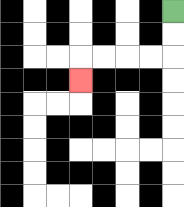{'start': '[7, 0]', 'end': '[3, 3]', 'path_directions': 'D,D,L,L,L,L,D', 'path_coordinates': '[[7, 0], [7, 1], [7, 2], [6, 2], [5, 2], [4, 2], [3, 2], [3, 3]]'}